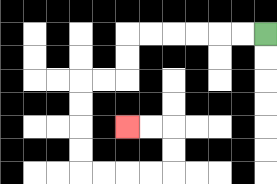{'start': '[11, 1]', 'end': '[5, 5]', 'path_directions': 'L,L,L,L,L,L,D,D,L,L,D,D,D,D,R,R,R,R,U,U,L,L', 'path_coordinates': '[[11, 1], [10, 1], [9, 1], [8, 1], [7, 1], [6, 1], [5, 1], [5, 2], [5, 3], [4, 3], [3, 3], [3, 4], [3, 5], [3, 6], [3, 7], [4, 7], [5, 7], [6, 7], [7, 7], [7, 6], [7, 5], [6, 5], [5, 5]]'}